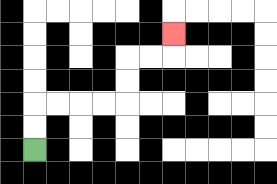{'start': '[1, 6]', 'end': '[7, 1]', 'path_directions': 'U,U,R,R,R,R,U,U,R,R,U', 'path_coordinates': '[[1, 6], [1, 5], [1, 4], [2, 4], [3, 4], [4, 4], [5, 4], [5, 3], [5, 2], [6, 2], [7, 2], [7, 1]]'}